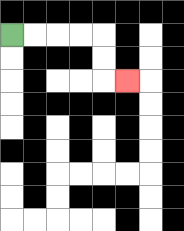{'start': '[0, 1]', 'end': '[5, 3]', 'path_directions': 'R,R,R,R,D,D,R', 'path_coordinates': '[[0, 1], [1, 1], [2, 1], [3, 1], [4, 1], [4, 2], [4, 3], [5, 3]]'}